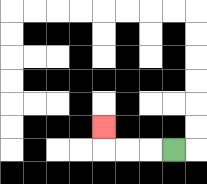{'start': '[7, 6]', 'end': '[4, 5]', 'path_directions': 'L,L,L,U', 'path_coordinates': '[[7, 6], [6, 6], [5, 6], [4, 6], [4, 5]]'}